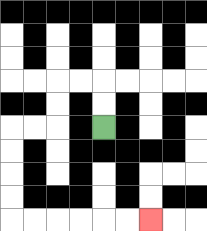{'start': '[4, 5]', 'end': '[6, 9]', 'path_directions': 'U,U,L,L,D,D,L,L,D,D,D,D,R,R,R,R,R,R', 'path_coordinates': '[[4, 5], [4, 4], [4, 3], [3, 3], [2, 3], [2, 4], [2, 5], [1, 5], [0, 5], [0, 6], [0, 7], [0, 8], [0, 9], [1, 9], [2, 9], [3, 9], [4, 9], [5, 9], [6, 9]]'}